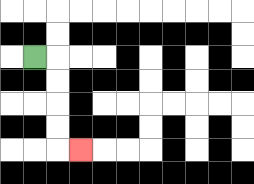{'start': '[1, 2]', 'end': '[3, 6]', 'path_directions': 'R,D,D,D,D,R', 'path_coordinates': '[[1, 2], [2, 2], [2, 3], [2, 4], [2, 5], [2, 6], [3, 6]]'}